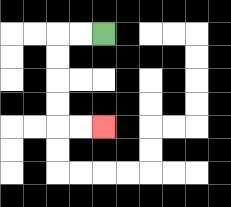{'start': '[4, 1]', 'end': '[4, 5]', 'path_directions': 'L,L,D,D,D,D,R,R', 'path_coordinates': '[[4, 1], [3, 1], [2, 1], [2, 2], [2, 3], [2, 4], [2, 5], [3, 5], [4, 5]]'}